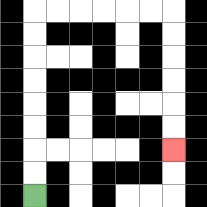{'start': '[1, 8]', 'end': '[7, 6]', 'path_directions': 'U,U,U,U,U,U,U,U,R,R,R,R,R,R,D,D,D,D,D,D', 'path_coordinates': '[[1, 8], [1, 7], [1, 6], [1, 5], [1, 4], [1, 3], [1, 2], [1, 1], [1, 0], [2, 0], [3, 0], [4, 0], [5, 0], [6, 0], [7, 0], [7, 1], [7, 2], [7, 3], [7, 4], [7, 5], [7, 6]]'}